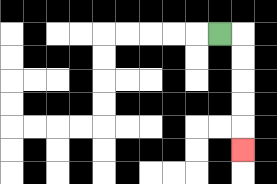{'start': '[9, 1]', 'end': '[10, 6]', 'path_directions': 'R,D,D,D,D,D', 'path_coordinates': '[[9, 1], [10, 1], [10, 2], [10, 3], [10, 4], [10, 5], [10, 6]]'}